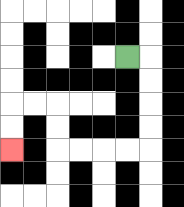{'start': '[5, 2]', 'end': '[0, 6]', 'path_directions': 'R,D,D,D,D,L,L,L,L,U,U,L,L,D,D', 'path_coordinates': '[[5, 2], [6, 2], [6, 3], [6, 4], [6, 5], [6, 6], [5, 6], [4, 6], [3, 6], [2, 6], [2, 5], [2, 4], [1, 4], [0, 4], [0, 5], [0, 6]]'}